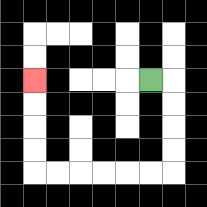{'start': '[6, 3]', 'end': '[1, 3]', 'path_directions': 'R,D,D,D,D,L,L,L,L,L,L,U,U,U,U', 'path_coordinates': '[[6, 3], [7, 3], [7, 4], [7, 5], [7, 6], [7, 7], [6, 7], [5, 7], [4, 7], [3, 7], [2, 7], [1, 7], [1, 6], [1, 5], [1, 4], [1, 3]]'}